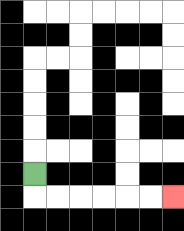{'start': '[1, 7]', 'end': '[7, 8]', 'path_directions': 'D,R,R,R,R,R,R', 'path_coordinates': '[[1, 7], [1, 8], [2, 8], [3, 8], [4, 8], [5, 8], [6, 8], [7, 8]]'}